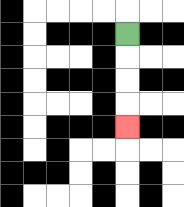{'start': '[5, 1]', 'end': '[5, 5]', 'path_directions': 'D,D,D,D', 'path_coordinates': '[[5, 1], [5, 2], [5, 3], [5, 4], [5, 5]]'}